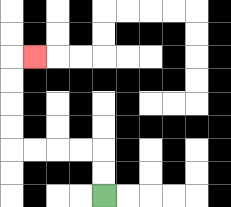{'start': '[4, 8]', 'end': '[1, 2]', 'path_directions': 'U,U,L,L,L,L,U,U,U,U,R', 'path_coordinates': '[[4, 8], [4, 7], [4, 6], [3, 6], [2, 6], [1, 6], [0, 6], [0, 5], [0, 4], [0, 3], [0, 2], [1, 2]]'}